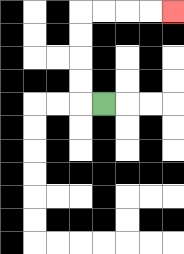{'start': '[4, 4]', 'end': '[7, 0]', 'path_directions': 'L,U,U,U,U,R,R,R,R', 'path_coordinates': '[[4, 4], [3, 4], [3, 3], [3, 2], [3, 1], [3, 0], [4, 0], [5, 0], [6, 0], [7, 0]]'}